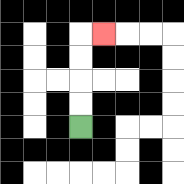{'start': '[3, 5]', 'end': '[4, 1]', 'path_directions': 'U,U,U,U,R', 'path_coordinates': '[[3, 5], [3, 4], [3, 3], [3, 2], [3, 1], [4, 1]]'}